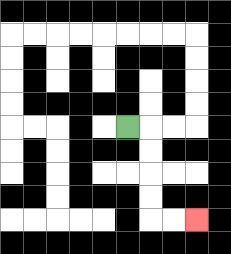{'start': '[5, 5]', 'end': '[8, 9]', 'path_directions': 'R,D,D,D,D,R,R', 'path_coordinates': '[[5, 5], [6, 5], [6, 6], [6, 7], [6, 8], [6, 9], [7, 9], [8, 9]]'}